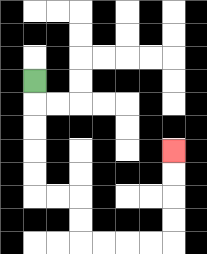{'start': '[1, 3]', 'end': '[7, 6]', 'path_directions': 'D,D,D,D,D,R,R,D,D,R,R,R,R,U,U,U,U', 'path_coordinates': '[[1, 3], [1, 4], [1, 5], [1, 6], [1, 7], [1, 8], [2, 8], [3, 8], [3, 9], [3, 10], [4, 10], [5, 10], [6, 10], [7, 10], [7, 9], [7, 8], [7, 7], [7, 6]]'}